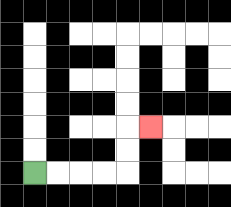{'start': '[1, 7]', 'end': '[6, 5]', 'path_directions': 'R,R,R,R,U,U,R', 'path_coordinates': '[[1, 7], [2, 7], [3, 7], [4, 7], [5, 7], [5, 6], [5, 5], [6, 5]]'}